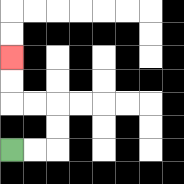{'start': '[0, 6]', 'end': '[0, 2]', 'path_directions': 'R,R,U,U,L,L,U,U', 'path_coordinates': '[[0, 6], [1, 6], [2, 6], [2, 5], [2, 4], [1, 4], [0, 4], [0, 3], [0, 2]]'}